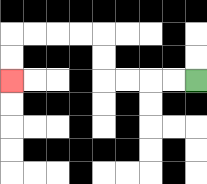{'start': '[8, 3]', 'end': '[0, 3]', 'path_directions': 'L,L,L,L,U,U,L,L,L,L,D,D', 'path_coordinates': '[[8, 3], [7, 3], [6, 3], [5, 3], [4, 3], [4, 2], [4, 1], [3, 1], [2, 1], [1, 1], [0, 1], [0, 2], [0, 3]]'}